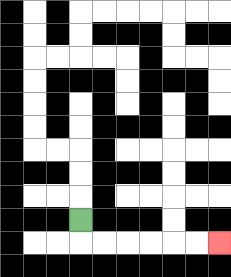{'start': '[3, 9]', 'end': '[9, 10]', 'path_directions': 'D,R,R,R,R,R,R', 'path_coordinates': '[[3, 9], [3, 10], [4, 10], [5, 10], [6, 10], [7, 10], [8, 10], [9, 10]]'}